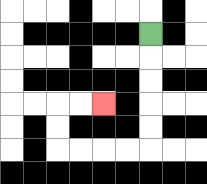{'start': '[6, 1]', 'end': '[4, 4]', 'path_directions': 'D,D,D,D,D,L,L,L,L,U,U,R,R', 'path_coordinates': '[[6, 1], [6, 2], [6, 3], [6, 4], [6, 5], [6, 6], [5, 6], [4, 6], [3, 6], [2, 6], [2, 5], [2, 4], [3, 4], [4, 4]]'}